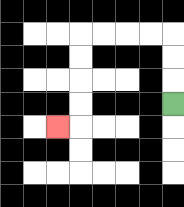{'start': '[7, 4]', 'end': '[2, 5]', 'path_directions': 'U,U,U,L,L,L,L,D,D,D,D,L', 'path_coordinates': '[[7, 4], [7, 3], [7, 2], [7, 1], [6, 1], [5, 1], [4, 1], [3, 1], [3, 2], [3, 3], [3, 4], [3, 5], [2, 5]]'}